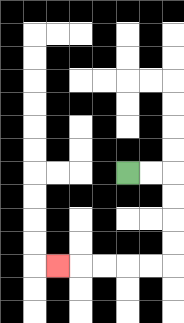{'start': '[5, 7]', 'end': '[2, 11]', 'path_directions': 'R,R,D,D,D,D,L,L,L,L,L', 'path_coordinates': '[[5, 7], [6, 7], [7, 7], [7, 8], [7, 9], [7, 10], [7, 11], [6, 11], [5, 11], [4, 11], [3, 11], [2, 11]]'}